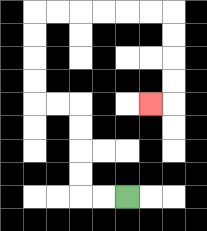{'start': '[5, 8]', 'end': '[6, 4]', 'path_directions': 'L,L,U,U,U,U,L,L,U,U,U,U,R,R,R,R,R,R,D,D,D,D,L', 'path_coordinates': '[[5, 8], [4, 8], [3, 8], [3, 7], [3, 6], [3, 5], [3, 4], [2, 4], [1, 4], [1, 3], [1, 2], [1, 1], [1, 0], [2, 0], [3, 0], [4, 0], [5, 0], [6, 0], [7, 0], [7, 1], [7, 2], [7, 3], [7, 4], [6, 4]]'}